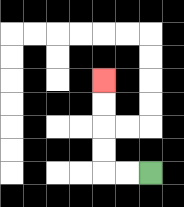{'start': '[6, 7]', 'end': '[4, 3]', 'path_directions': 'L,L,U,U,U,U', 'path_coordinates': '[[6, 7], [5, 7], [4, 7], [4, 6], [4, 5], [4, 4], [4, 3]]'}